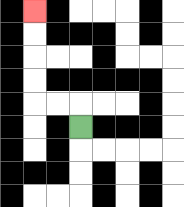{'start': '[3, 5]', 'end': '[1, 0]', 'path_directions': 'U,L,L,U,U,U,U', 'path_coordinates': '[[3, 5], [3, 4], [2, 4], [1, 4], [1, 3], [1, 2], [1, 1], [1, 0]]'}